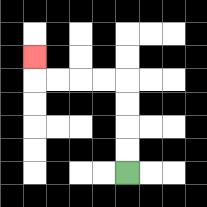{'start': '[5, 7]', 'end': '[1, 2]', 'path_directions': 'U,U,U,U,L,L,L,L,U', 'path_coordinates': '[[5, 7], [5, 6], [5, 5], [5, 4], [5, 3], [4, 3], [3, 3], [2, 3], [1, 3], [1, 2]]'}